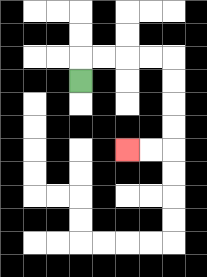{'start': '[3, 3]', 'end': '[5, 6]', 'path_directions': 'U,R,R,R,R,D,D,D,D,L,L', 'path_coordinates': '[[3, 3], [3, 2], [4, 2], [5, 2], [6, 2], [7, 2], [7, 3], [7, 4], [7, 5], [7, 6], [6, 6], [5, 6]]'}